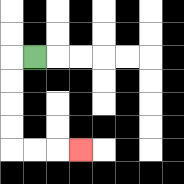{'start': '[1, 2]', 'end': '[3, 6]', 'path_directions': 'L,D,D,D,D,R,R,R', 'path_coordinates': '[[1, 2], [0, 2], [0, 3], [0, 4], [0, 5], [0, 6], [1, 6], [2, 6], [3, 6]]'}